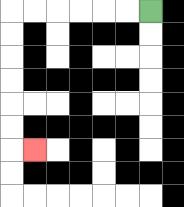{'start': '[6, 0]', 'end': '[1, 6]', 'path_directions': 'L,L,L,L,L,L,D,D,D,D,D,D,R', 'path_coordinates': '[[6, 0], [5, 0], [4, 0], [3, 0], [2, 0], [1, 0], [0, 0], [0, 1], [0, 2], [0, 3], [0, 4], [0, 5], [0, 6], [1, 6]]'}